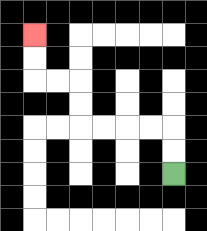{'start': '[7, 7]', 'end': '[1, 1]', 'path_directions': 'U,U,L,L,L,L,U,U,L,L,U,U', 'path_coordinates': '[[7, 7], [7, 6], [7, 5], [6, 5], [5, 5], [4, 5], [3, 5], [3, 4], [3, 3], [2, 3], [1, 3], [1, 2], [1, 1]]'}